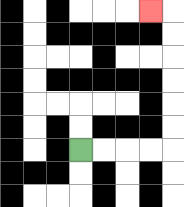{'start': '[3, 6]', 'end': '[6, 0]', 'path_directions': 'R,R,R,R,U,U,U,U,U,U,L', 'path_coordinates': '[[3, 6], [4, 6], [5, 6], [6, 6], [7, 6], [7, 5], [7, 4], [7, 3], [7, 2], [7, 1], [7, 0], [6, 0]]'}